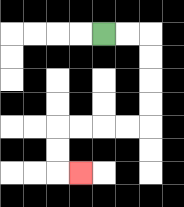{'start': '[4, 1]', 'end': '[3, 7]', 'path_directions': 'R,R,D,D,D,D,L,L,L,L,D,D,R', 'path_coordinates': '[[4, 1], [5, 1], [6, 1], [6, 2], [6, 3], [6, 4], [6, 5], [5, 5], [4, 5], [3, 5], [2, 5], [2, 6], [2, 7], [3, 7]]'}